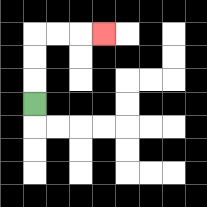{'start': '[1, 4]', 'end': '[4, 1]', 'path_directions': 'U,U,U,R,R,R', 'path_coordinates': '[[1, 4], [1, 3], [1, 2], [1, 1], [2, 1], [3, 1], [4, 1]]'}